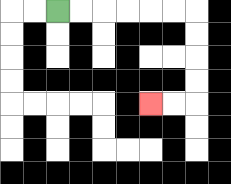{'start': '[2, 0]', 'end': '[6, 4]', 'path_directions': 'R,R,R,R,R,R,D,D,D,D,L,L', 'path_coordinates': '[[2, 0], [3, 0], [4, 0], [5, 0], [6, 0], [7, 0], [8, 0], [8, 1], [8, 2], [8, 3], [8, 4], [7, 4], [6, 4]]'}